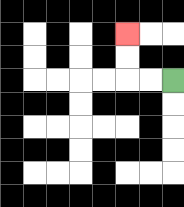{'start': '[7, 3]', 'end': '[5, 1]', 'path_directions': 'L,L,U,U', 'path_coordinates': '[[7, 3], [6, 3], [5, 3], [5, 2], [5, 1]]'}